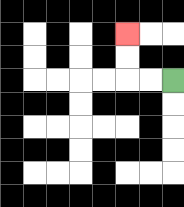{'start': '[7, 3]', 'end': '[5, 1]', 'path_directions': 'L,L,U,U', 'path_coordinates': '[[7, 3], [6, 3], [5, 3], [5, 2], [5, 1]]'}